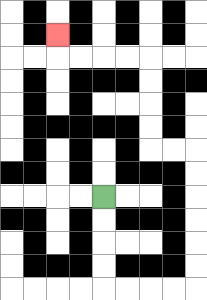{'start': '[4, 8]', 'end': '[2, 1]', 'path_directions': 'D,D,D,D,R,R,R,R,U,U,U,U,U,U,L,L,U,U,U,U,L,L,L,L,U', 'path_coordinates': '[[4, 8], [4, 9], [4, 10], [4, 11], [4, 12], [5, 12], [6, 12], [7, 12], [8, 12], [8, 11], [8, 10], [8, 9], [8, 8], [8, 7], [8, 6], [7, 6], [6, 6], [6, 5], [6, 4], [6, 3], [6, 2], [5, 2], [4, 2], [3, 2], [2, 2], [2, 1]]'}